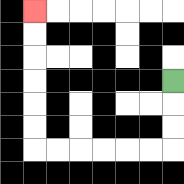{'start': '[7, 3]', 'end': '[1, 0]', 'path_directions': 'D,D,D,L,L,L,L,L,L,U,U,U,U,U,U', 'path_coordinates': '[[7, 3], [7, 4], [7, 5], [7, 6], [6, 6], [5, 6], [4, 6], [3, 6], [2, 6], [1, 6], [1, 5], [1, 4], [1, 3], [1, 2], [1, 1], [1, 0]]'}